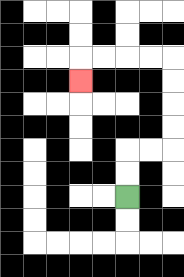{'start': '[5, 8]', 'end': '[3, 3]', 'path_directions': 'U,U,R,R,U,U,U,U,L,L,L,L,D', 'path_coordinates': '[[5, 8], [5, 7], [5, 6], [6, 6], [7, 6], [7, 5], [7, 4], [7, 3], [7, 2], [6, 2], [5, 2], [4, 2], [3, 2], [3, 3]]'}